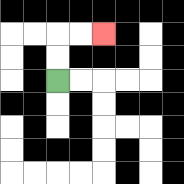{'start': '[2, 3]', 'end': '[4, 1]', 'path_directions': 'U,U,R,R', 'path_coordinates': '[[2, 3], [2, 2], [2, 1], [3, 1], [4, 1]]'}